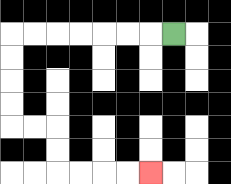{'start': '[7, 1]', 'end': '[6, 7]', 'path_directions': 'L,L,L,L,L,L,L,D,D,D,D,R,R,D,D,R,R,R,R', 'path_coordinates': '[[7, 1], [6, 1], [5, 1], [4, 1], [3, 1], [2, 1], [1, 1], [0, 1], [0, 2], [0, 3], [0, 4], [0, 5], [1, 5], [2, 5], [2, 6], [2, 7], [3, 7], [4, 7], [5, 7], [6, 7]]'}